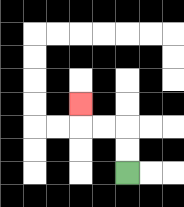{'start': '[5, 7]', 'end': '[3, 4]', 'path_directions': 'U,U,L,L,U', 'path_coordinates': '[[5, 7], [5, 6], [5, 5], [4, 5], [3, 5], [3, 4]]'}